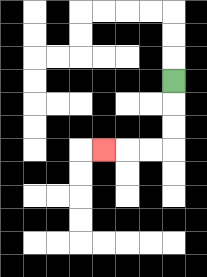{'start': '[7, 3]', 'end': '[4, 6]', 'path_directions': 'D,D,D,L,L,L', 'path_coordinates': '[[7, 3], [7, 4], [7, 5], [7, 6], [6, 6], [5, 6], [4, 6]]'}